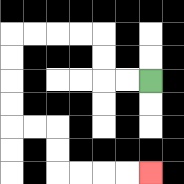{'start': '[6, 3]', 'end': '[6, 7]', 'path_directions': 'L,L,U,U,L,L,L,L,D,D,D,D,R,R,D,D,R,R,R,R', 'path_coordinates': '[[6, 3], [5, 3], [4, 3], [4, 2], [4, 1], [3, 1], [2, 1], [1, 1], [0, 1], [0, 2], [0, 3], [0, 4], [0, 5], [1, 5], [2, 5], [2, 6], [2, 7], [3, 7], [4, 7], [5, 7], [6, 7]]'}